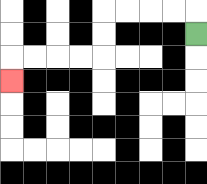{'start': '[8, 1]', 'end': '[0, 3]', 'path_directions': 'U,L,L,L,L,D,D,L,L,L,L,D', 'path_coordinates': '[[8, 1], [8, 0], [7, 0], [6, 0], [5, 0], [4, 0], [4, 1], [4, 2], [3, 2], [2, 2], [1, 2], [0, 2], [0, 3]]'}